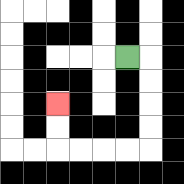{'start': '[5, 2]', 'end': '[2, 4]', 'path_directions': 'R,D,D,D,D,L,L,L,L,U,U', 'path_coordinates': '[[5, 2], [6, 2], [6, 3], [6, 4], [6, 5], [6, 6], [5, 6], [4, 6], [3, 6], [2, 6], [2, 5], [2, 4]]'}